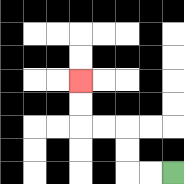{'start': '[7, 7]', 'end': '[3, 3]', 'path_directions': 'L,L,U,U,L,L,U,U', 'path_coordinates': '[[7, 7], [6, 7], [5, 7], [5, 6], [5, 5], [4, 5], [3, 5], [3, 4], [3, 3]]'}